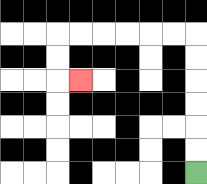{'start': '[8, 7]', 'end': '[3, 3]', 'path_directions': 'U,U,U,U,U,U,L,L,L,L,L,L,D,D,R', 'path_coordinates': '[[8, 7], [8, 6], [8, 5], [8, 4], [8, 3], [8, 2], [8, 1], [7, 1], [6, 1], [5, 1], [4, 1], [3, 1], [2, 1], [2, 2], [2, 3], [3, 3]]'}